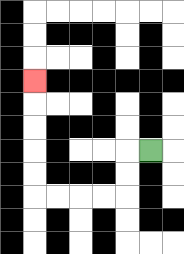{'start': '[6, 6]', 'end': '[1, 3]', 'path_directions': 'L,D,D,L,L,L,L,U,U,U,U,U', 'path_coordinates': '[[6, 6], [5, 6], [5, 7], [5, 8], [4, 8], [3, 8], [2, 8], [1, 8], [1, 7], [1, 6], [1, 5], [1, 4], [1, 3]]'}